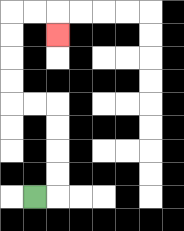{'start': '[1, 8]', 'end': '[2, 1]', 'path_directions': 'R,U,U,U,U,L,L,U,U,U,U,R,R,D', 'path_coordinates': '[[1, 8], [2, 8], [2, 7], [2, 6], [2, 5], [2, 4], [1, 4], [0, 4], [0, 3], [0, 2], [0, 1], [0, 0], [1, 0], [2, 0], [2, 1]]'}